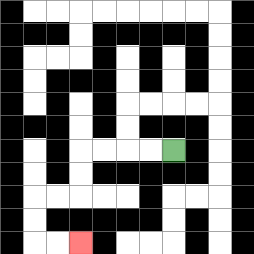{'start': '[7, 6]', 'end': '[3, 10]', 'path_directions': 'L,L,L,L,D,D,L,L,D,D,R,R', 'path_coordinates': '[[7, 6], [6, 6], [5, 6], [4, 6], [3, 6], [3, 7], [3, 8], [2, 8], [1, 8], [1, 9], [1, 10], [2, 10], [3, 10]]'}